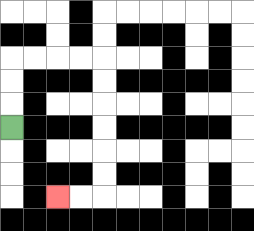{'start': '[0, 5]', 'end': '[2, 8]', 'path_directions': 'U,U,U,R,R,R,R,D,D,D,D,D,D,L,L', 'path_coordinates': '[[0, 5], [0, 4], [0, 3], [0, 2], [1, 2], [2, 2], [3, 2], [4, 2], [4, 3], [4, 4], [4, 5], [4, 6], [4, 7], [4, 8], [3, 8], [2, 8]]'}